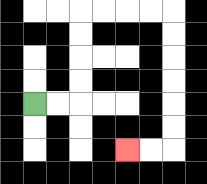{'start': '[1, 4]', 'end': '[5, 6]', 'path_directions': 'R,R,U,U,U,U,R,R,R,R,D,D,D,D,D,D,L,L', 'path_coordinates': '[[1, 4], [2, 4], [3, 4], [3, 3], [3, 2], [3, 1], [3, 0], [4, 0], [5, 0], [6, 0], [7, 0], [7, 1], [7, 2], [7, 3], [7, 4], [7, 5], [7, 6], [6, 6], [5, 6]]'}